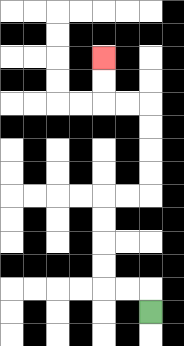{'start': '[6, 13]', 'end': '[4, 2]', 'path_directions': 'U,L,L,U,U,U,U,R,R,U,U,U,U,L,L,U,U', 'path_coordinates': '[[6, 13], [6, 12], [5, 12], [4, 12], [4, 11], [4, 10], [4, 9], [4, 8], [5, 8], [6, 8], [6, 7], [6, 6], [6, 5], [6, 4], [5, 4], [4, 4], [4, 3], [4, 2]]'}